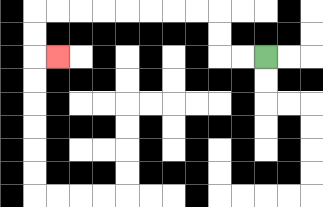{'start': '[11, 2]', 'end': '[2, 2]', 'path_directions': 'L,L,U,U,L,L,L,L,L,L,L,L,D,D,R', 'path_coordinates': '[[11, 2], [10, 2], [9, 2], [9, 1], [9, 0], [8, 0], [7, 0], [6, 0], [5, 0], [4, 0], [3, 0], [2, 0], [1, 0], [1, 1], [1, 2], [2, 2]]'}